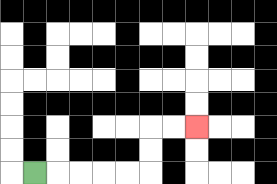{'start': '[1, 7]', 'end': '[8, 5]', 'path_directions': 'R,R,R,R,R,U,U,R,R', 'path_coordinates': '[[1, 7], [2, 7], [3, 7], [4, 7], [5, 7], [6, 7], [6, 6], [6, 5], [7, 5], [8, 5]]'}